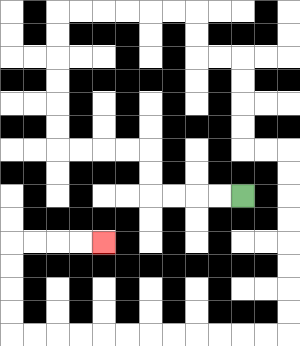{'start': '[10, 8]', 'end': '[4, 10]', 'path_directions': 'L,L,L,L,U,U,L,L,L,L,U,U,U,U,U,U,R,R,R,R,R,R,D,D,R,R,D,D,D,D,R,R,D,D,D,D,D,D,D,D,L,L,L,L,L,L,L,L,L,L,L,L,U,U,U,U,R,R,R,R', 'path_coordinates': '[[10, 8], [9, 8], [8, 8], [7, 8], [6, 8], [6, 7], [6, 6], [5, 6], [4, 6], [3, 6], [2, 6], [2, 5], [2, 4], [2, 3], [2, 2], [2, 1], [2, 0], [3, 0], [4, 0], [5, 0], [6, 0], [7, 0], [8, 0], [8, 1], [8, 2], [9, 2], [10, 2], [10, 3], [10, 4], [10, 5], [10, 6], [11, 6], [12, 6], [12, 7], [12, 8], [12, 9], [12, 10], [12, 11], [12, 12], [12, 13], [12, 14], [11, 14], [10, 14], [9, 14], [8, 14], [7, 14], [6, 14], [5, 14], [4, 14], [3, 14], [2, 14], [1, 14], [0, 14], [0, 13], [0, 12], [0, 11], [0, 10], [1, 10], [2, 10], [3, 10], [4, 10]]'}